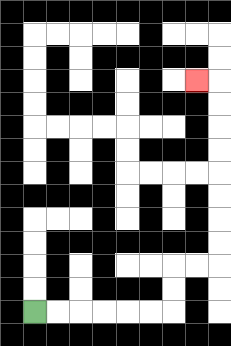{'start': '[1, 13]', 'end': '[8, 3]', 'path_directions': 'R,R,R,R,R,R,U,U,R,R,U,U,U,U,U,U,U,U,L', 'path_coordinates': '[[1, 13], [2, 13], [3, 13], [4, 13], [5, 13], [6, 13], [7, 13], [7, 12], [7, 11], [8, 11], [9, 11], [9, 10], [9, 9], [9, 8], [9, 7], [9, 6], [9, 5], [9, 4], [9, 3], [8, 3]]'}